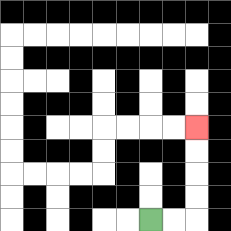{'start': '[6, 9]', 'end': '[8, 5]', 'path_directions': 'R,R,U,U,U,U', 'path_coordinates': '[[6, 9], [7, 9], [8, 9], [8, 8], [8, 7], [8, 6], [8, 5]]'}